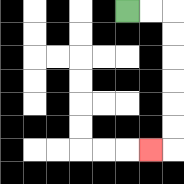{'start': '[5, 0]', 'end': '[6, 6]', 'path_directions': 'R,R,D,D,D,D,D,D,L', 'path_coordinates': '[[5, 0], [6, 0], [7, 0], [7, 1], [7, 2], [7, 3], [7, 4], [7, 5], [7, 6], [6, 6]]'}